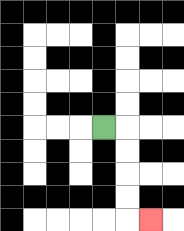{'start': '[4, 5]', 'end': '[6, 9]', 'path_directions': 'R,D,D,D,D,R', 'path_coordinates': '[[4, 5], [5, 5], [5, 6], [5, 7], [5, 8], [5, 9], [6, 9]]'}